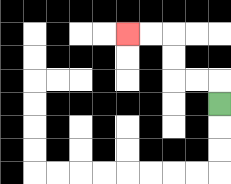{'start': '[9, 4]', 'end': '[5, 1]', 'path_directions': 'U,L,L,U,U,L,L', 'path_coordinates': '[[9, 4], [9, 3], [8, 3], [7, 3], [7, 2], [7, 1], [6, 1], [5, 1]]'}